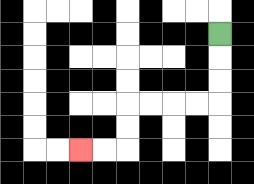{'start': '[9, 1]', 'end': '[3, 6]', 'path_directions': 'D,D,D,L,L,L,L,D,D,L,L', 'path_coordinates': '[[9, 1], [9, 2], [9, 3], [9, 4], [8, 4], [7, 4], [6, 4], [5, 4], [5, 5], [5, 6], [4, 6], [3, 6]]'}